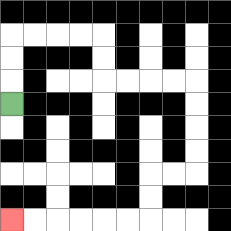{'start': '[0, 4]', 'end': '[0, 9]', 'path_directions': 'U,U,U,R,R,R,R,D,D,R,R,R,R,D,D,D,D,L,L,D,D,L,L,L,L,L,L', 'path_coordinates': '[[0, 4], [0, 3], [0, 2], [0, 1], [1, 1], [2, 1], [3, 1], [4, 1], [4, 2], [4, 3], [5, 3], [6, 3], [7, 3], [8, 3], [8, 4], [8, 5], [8, 6], [8, 7], [7, 7], [6, 7], [6, 8], [6, 9], [5, 9], [4, 9], [3, 9], [2, 9], [1, 9], [0, 9]]'}